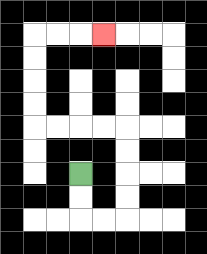{'start': '[3, 7]', 'end': '[4, 1]', 'path_directions': 'D,D,R,R,U,U,U,U,L,L,L,L,U,U,U,U,R,R,R', 'path_coordinates': '[[3, 7], [3, 8], [3, 9], [4, 9], [5, 9], [5, 8], [5, 7], [5, 6], [5, 5], [4, 5], [3, 5], [2, 5], [1, 5], [1, 4], [1, 3], [1, 2], [1, 1], [2, 1], [3, 1], [4, 1]]'}